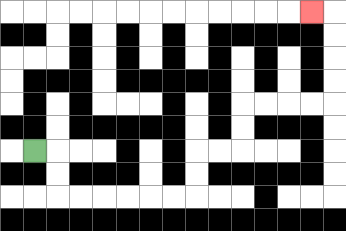{'start': '[1, 6]', 'end': '[13, 0]', 'path_directions': 'R,D,D,R,R,R,R,R,R,U,U,R,R,U,U,R,R,R,R,U,U,U,U,L', 'path_coordinates': '[[1, 6], [2, 6], [2, 7], [2, 8], [3, 8], [4, 8], [5, 8], [6, 8], [7, 8], [8, 8], [8, 7], [8, 6], [9, 6], [10, 6], [10, 5], [10, 4], [11, 4], [12, 4], [13, 4], [14, 4], [14, 3], [14, 2], [14, 1], [14, 0], [13, 0]]'}